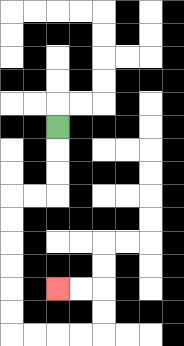{'start': '[2, 5]', 'end': '[2, 12]', 'path_directions': 'D,D,D,L,L,D,D,D,D,D,D,R,R,R,R,U,U,L,L', 'path_coordinates': '[[2, 5], [2, 6], [2, 7], [2, 8], [1, 8], [0, 8], [0, 9], [0, 10], [0, 11], [0, 12], [0, 13], [0, 14], [1, 14], [2, 14], [3, 14], [4, 14], [4, 13], [4, 12], [3, 12], [2, 12]]'}